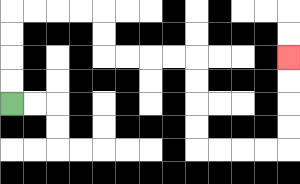{'start': '[0, 4]', 'end': '[12, 2]', 'path_directions': 'U,U,U,U,R,R,R,R,D,D,R,R,R,R,D,D,D,D,R,R,R,R,U,U,U,U', 'path_coordinates': '[[0, 4], [0, 3], [0, 2], [0, 1], [0, 0], [1, 0], [2, 0], [3, 0], [4, 0], [4, 1], [4, 2], [5, 2], [6, 2], [7, 2], [8, 2], [8, 3], [8, 4], [8, 5], [8, 6], [9, 6], [10, 6], [11, 6], [12, 6], [12, 5], [12, 4], [12, 3], [12, 2]]'}